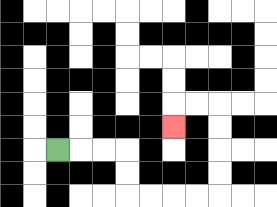{'start': '[2, 6]', 'end': '[7, 5]', 'path_directions': 'R,R,R,D,D,R,R,R,R,U,U,U,U,L,L,D', 'path_coordinates': '[[2, 6], [3, 6], [4, 6], [5, 6], [5, 7], [5, 8], [6, 8], [7, 8], [8, 8], [9, 8], [9, 7], [9, 6], [9, 5], [9, 4], [8, 4], [7, 4], [7, 5]]'}